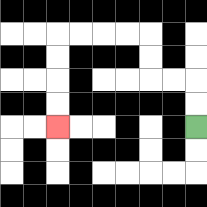{'start': '[8, 5]', 'end': '[2, 5]', 'path_directions': 'U,U,L,L,U,U,L,L,L,L,D,D,D,D', 'path_coordinates': '[[8, 5], [8, 4], [8, 3], [7, 3], [6, 3], [6, 2], [6, 1], [5, 1], [4, 1], [3, 1], [2, 1], [2, 2], [2, 3], [2, 4], [2, 5]]'}